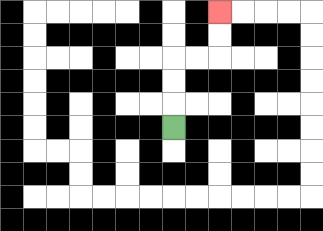{'start': '[7, 5]', 'end': '[9, 0]', 'path_directions': 'U,U,U,R,R,U,U', 'path_coordinates': '[[7, 5], [7, 4], [7, 3], [7, 2], [8, 2], [9, 2], [9, 1], [9, 0]]'}